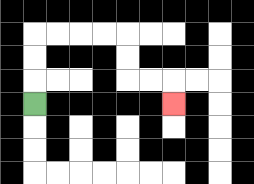{'start': '[1, 4]', 'end': '[7, 4]', 'path_directions': 'U,U,U,R,R,R,R,D,D,R,R,D', 'path_coordinates': '[[1, 4], [1, 3], [1, 2], [1, 1], [2, 1], [3, 1], [4, 1], [5, 1], [5, 2], [5, 3], [6, 3], [7, 3], [7, 4]]'}